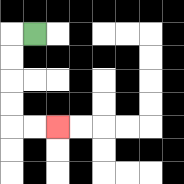{'start': '[1, 1]', 'end': '[2, 5]', 'path_directions': 'L,D,D,D,D,R,R', 'path_coordinates': '[[1, 1], [0, 1], [0, 2], [0, 3], [0, 4], [0, 5], [1, 5], [2, 5]]'}